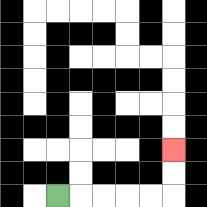{'start': '[2, 8]', 'end': '[7, 6]', 'path_directions': 'R,R,R,R,R,U,U', 'path_coordinates': '[[2, 8], [3, 8], [4, 8], [5, 8], [6, 8], [7, 8], [7, 7], [7, 6]]'}